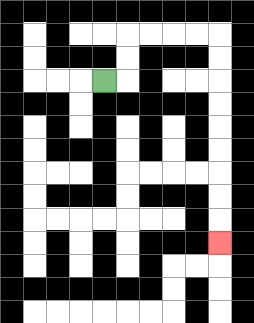{'start': '[4, 3]', 'end': '[9, 10]', 'path_directions': 'R,U,U,R,R,R,R,D,D,D,D,D,D,D,D,D', 'path_coordinates': '[[4, 3], [5, 3], [5, 2], [5, 1], [6, 1], [7, 1], [8, 1], [9, 1], [9, 2], [9, 3], [9, 4], [9, 5], [9, 6], [9, 7], [9, 8], [9, 9], [9, 10]]'}